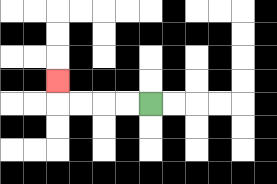{'start': '[6, 4]', 'end': '[2, 3]', 'path_directions': 'L,L,L,L,U', 'path_coordinates': '[[6, 4], [5, 4], [4, 4], [3, 4], [2, 4], [2, 3]]'}